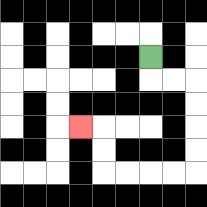{'start': '[6, 2]', 'end': '[3, 5]', 'path_directions': 'D,R,R,D,D,D,D,L,L,L,L,U,U,L', 'path_coordinates': '[[6, 2], [6, 3], [7, 3], [8, 3], [8, 4], [8, 5], [8, 6], [8, 7], [7, 7], [6, 7], [5, 7], [4, 7], [4, 6], [4, 5], [3, 5]]'}